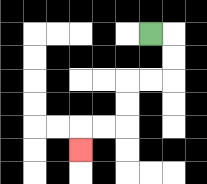{'start': '[6, 1]', 'end': '[3, 6]', 'path_directions': 'R,D,D,L,L,D,D,L,L,D', 'path_coordinates': '[[6, 1], [7, 1], [7, 2], [7, 3], [6, 3], [5, 3], [5, 4], [5, 5], [4, 5], [3, 5], [3, 6]]'}